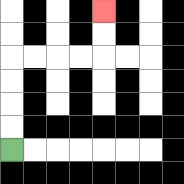{'start': '[0, 6]', 'end': '[4, 0]', 'path_directions': 'U,U,U,U,R,R,R,R,U,U', 'path_coordinates': '[[0, 6], [0, 5], [0, 4], [0, 3], [0, 2], [1, 2], [2, 2], [3, 2], [4, 2], [4, 1], [4, 0]]'}